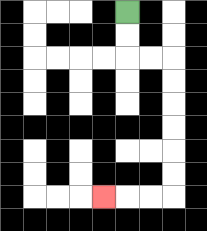{'start': '[5, 0]', 'end': '[4, 8]', 'path_directions': 'D,D,R,R,D,D,D,D,D,D,L,L,L', 'path_coordinates': '[[5, 0], [5, 1], [5, 2], [6, 2], [7, 2], [7, 3], [7, 4], [7, 5], [7, 6], [7, 7], [7, 8], [6, 8], [5, 8], [4, 8]]'}